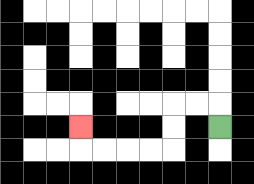{'start': '[9, 5]', 'end': '[3, 5]', 'path_directions': 'U,L,L,D,D,L,L,L,L,U', 'path_coordinates': '[[9, 5], [9, 4], [8, 4], [7, 4], [7, 5], [7, 6], [6, 6], [5, 6], [4, 6], [3, 6], [3, 5]]'}